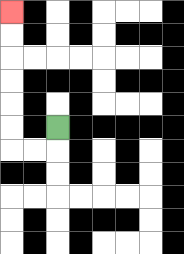{'start': '[2, 5]', 'end': '[0, 0]', 'path_directions': 'D,L,L,U,U,U,U,U,U', 'path_coordinates': '[[2, 5], [2, 6], [1, 6], [0, 6], [0, 5], [0, 4], [0, 3], [0, 2], [0, 1], [0, 0]]'}